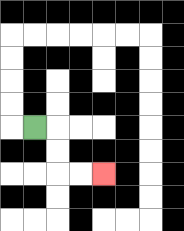{'start': '[1, 5]', 'end': '[4, 7]', 'path_directions': 'R,D,D,R,R', 'path_coordinates': '[[1, 5], [2, 5], [2, 6], [2, 7], [3, 7], [4, 7]]'}